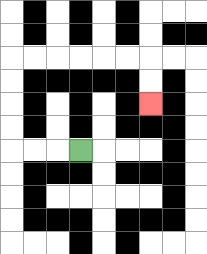{'start': '[3, 6]', 'end': '[6, 4]', 'path_directions': 'L,L,L,U,U,U,U,R,R,R,R,R,R,D,D', 'path_coordinates': '[[3, 6], [2, 6], [1, 6], [0, 6], [0, 5], [0, 4], [0, 3], [0, 2], [1, 2], [2, 2], [3, 2], [4, 2], [5, 2], [6, 2], [6, 3], [6, 4]]'}